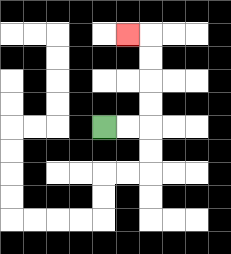{'start': '[4, 5]', 'end': '[5, 1]', 'path_directions': 'R,R,U,U,U,U,L', 'path_coordinates': '[[4, 5], [5, 5], [6, 5], [6, 4], [6, 3], [6, 2], [6, 1], [5, 1]]'}